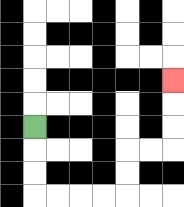{'start': '[1, 5]', 'end': '[7, 3]', 'path_directions': 'D,D,D,R,R,R,R,U,U,R,R,U,U,U', 'path_coordinates': '[[1, 5], [1, 6], [1, 7], [1, 8], [2, 8], [3, 8], [4, 8], [5, 8], [5, 7], [5, 6], [6, 6], [7, 6], [7, 5], [7, 4], [7, 3]]'}